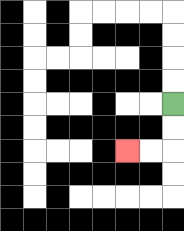{'start': '[7, 4]', 'end': '[5, 6]', 'path_directions': 'D,D,L,L', 'path_coordinates': '[[7, 4], [7, 5], [7, 6], [6, 6], [5, 6]]'}